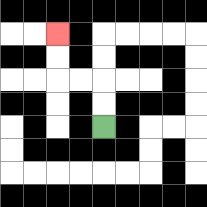{'start': '[4, 5]', 'end': '[2, 1]', 'path_directions': 'U,U,L,L,U,U', 'path_coordinates': '[[4, 5], [4, 4], [4, 3], [3, 3], [2, 3], [2, 2], [2, 1]]'}